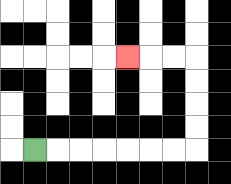{'start': '[1, 6]', 'end': '[5, 2]', 'path_directions': 'R,R,R,R,R,R,R,U,U,U,U,L,L,L', 'path_coordinates': '[[1, 6], [2, 6], [3, 6], [4, 6], [5, 6], [6, 6], [7, 6], [8, 6], [8, 5], [8, 4], [8, 3], [8, 2], [7, 2], [6, 2], [5, 2]]'}